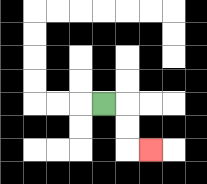{'start': '[4, 4]', 'end': '[6, 6]', 'path_directions': 'R,D,D,R', 'path_coordinates': '[[4, 4], [5, 4], [5, 5], [5, 6], [6, 6]]'}